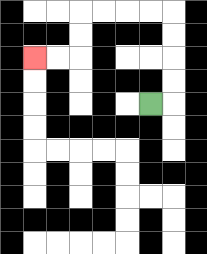{'start': '[6, 4]', 'end': '[1, 2]', 'path_directions': 'R,U,U,U,U,L,L,L,L,D,D,L,L', 'path_coordinates': '[[6, 4], [7, 4], [7, 3], [7, 2], [7, 1], [7, 0], [6, 0], [5, 0], [4, 0], [3, 0], [3, 1], [3, 2], [2, 2], [1, 2]]'}